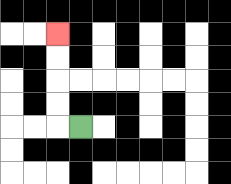{'start': '[3, 5]', 'end': '[2, 1]', 'path_directions': 'L,U,U,U,U', 'path_coordinates': '[[3, 5], [2, 5], [2, 4], [2, 3], [2, 2], [2, 1]]'}